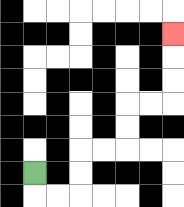{'start': '[1, 7]', 'end': '[7, 1]', 'path_directions': 'D,R,R,U,U,R,R,U,U,R,R,U,U,U', 'path_coordinates': '[[1, 7], [1, 8], [2, 8], [3, 8], [3, 7], [3, 6], [4, 6], [5, 6], [5, 5], [5, 4], [6, 4], [7, 4], [7, 3], [7, 2], [7, 1]]'}